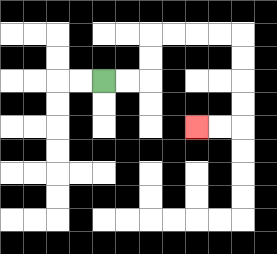{'start': '[4, 3]', 'end': '[8, 5]', 'path_directions': 'R,R,U,U,R,R,R,R,D,D,D,D,L,L', 'path_coordinates': '[[4, 3], [5, 3], [6, 3], [6, 2], [6, 1], [7, 1], [8, 1], [9, 1], [10, 1], [10, 2], [10, 3], [10, 4], [10, 5], [9, 5], [8, 5]]'}